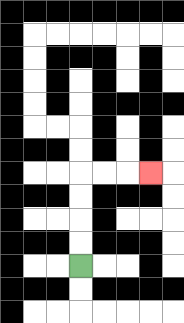{'start': '[3, 11]', 'end': '[6, 7]', 'path_directions': 'U,U,U,U,R,R,R', 'path_coordinates': '[[3, 11], [3, 10], [3, 9], [3, 8], [3, 7], [4, 7], [5, 7], [6, 7]]'}